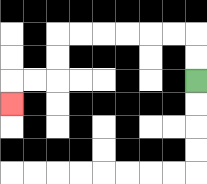{'start': '[8, 3]', 'end': '[0, 4]', 'path_directions': 'U,U,L,L,L,L,L,L,D,D,L,L,D', 'path_coordinates': '[[8, 3], [8, 2], [8, 1], [7, 1], [6, 1], [5, 1], [4, 1], [3, 1], [2, 1], [2, 2], [2, 3], [1, 3], [0, 3], [0, 4]]'}